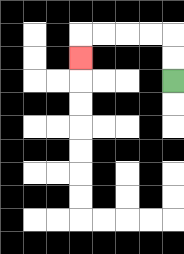{'start': '[7, 3]', 'end': '[3, 2]', 'path_directions': 'U,U,L,L,L,L,D', 'path_coordinates': '[[7, 3], [7, 2], [7, 1], [6, 1], [5, 1], [4, 1], [3, 1], [3, 2]]'}